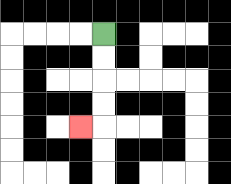{'start': '[4, 1]', 'end': '[3, 5]', 'path_directions': 'D,D,D,D,L', 'path_coordinates': '[[4, 1], [4, 2], [4, 3], [4, 4], [4, 5], [3, 5]]'}